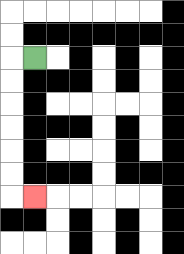{'start': '[1, 2]', 'end': '[1, 8]', 'path_directions': 'L,D,D,D,D,D,D,R', 'path_coordinates': '[[1, 2], [0, 2], [0, 3], [0, 4], [0, 5], [0, 6], [0, 7], [0, 8], [1, 8]]'}